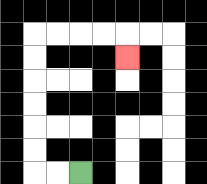{'start': '[3, 7]', 'end': '[5, 2]', 'path_directions': 'L,L,U,U,U,U,U,U,R,R,R,R,D', 'path_coordinates': '[[3, 7], [2, 7], [1, 7], [1, 6], [1, 5], [1, 4], [1, 3], [1, 2], [1, 1], [2, 1], [3, 1], [4, 1], [5, 1], [5, 2]]'}